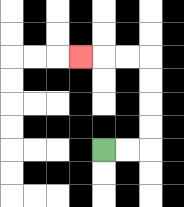{'start': '[4, 6]', 'end': '[3, 2]', 'path_directions': 'R,R,U,U,U,U,L,L,L', 'path_coordinates': '[[4, 6], [5, 6], [6, 6], [6, 5], [6, 4], [6, 3], [6, 2], [5, 2], [4, 2], [3, 2]]'}